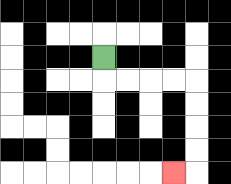{'start': '[4, 2]', 'end': '[7, 7]', 'path_directions': 'D,R,R,R,R,D,D,D,D,L', 'path_coordinates': '[[4, 2], [4, 3], [5, 3], [6, 3], [7, 3], [8, 3], [8, 4], [8, 5], [8, 6], [8, 7], [7, 7]]'}